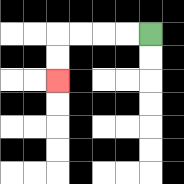{'start': '[6, 1]', 'end': '[2, 3]', 'path_directions': 'L,L,L,L,D,D', 'path_coordinates': '[[6, 1], [5, 1], [4, 1], [3, 1], [2, 1], [2, 2], [2, 3]]'}